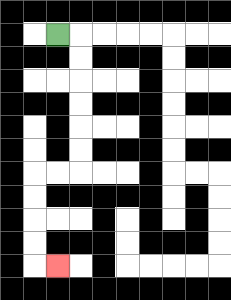{'start': '[2, 1]', 'end': '[2, 11]', 'path_directions': 'R,D,D,D,D,D,D,L,L,D,D,D,D,R', 'path_coordinates': '[[2, 1], [3, 1], [3, 2], [3, 3], [3, 4], [3, 5], [3, 6], [3, 7], [2, 7], [1, 7], [1, 8], [1, 9], [1, 10], [1, 11], [2, 11]]'}